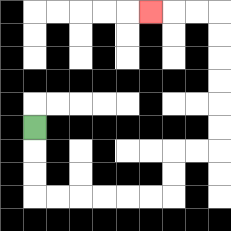{'start': '[1, 5]', 'end': '[6, 0]', 'path_directions': 'D,D,D,R,R,R,R,R,R,U,U,R,R,U,U,U,U,U,U,L,L,L', 'path_coordinates': '[[1, 5], [1, 6], [1, 7], [1, 8], [2, 8], [3, 8], [4, 8], [5, 8], [6, 8], [7, 8], [7, 7], [7, 6], [8, 6], [9, 6], [9, 5], [9, 4], [9, 3], [9, 2], [9, 1], [9, 0], [8, 0], [7, 0], [6, 0]]'}